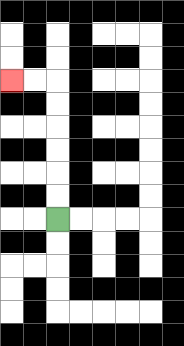{'start': '[2, 9]', 'end': '[0, 3]', 'path_directions': 'U,U,U,U,U,U,L,L', 'path_coordinates': '[[2, 9], [2, 8], [2, 7], [2, 6], [2, 5], [2, 4], [2, 3], [1, 3], [0, 3]]'}